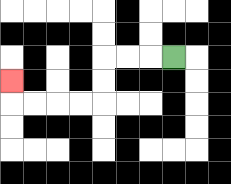{'start': '[7, 2]', 'end': '[0, 3]', 'path_directions': 'L,L,L,D,D,L,L,L,L,U', 'path_coordinates': '[[7, 2], [6, 2], [5, 2], [4, 2], [4, 3], [4, 4], [3, 4], [2, 4], [1, 4], [0, 4], [0, 3]]'}